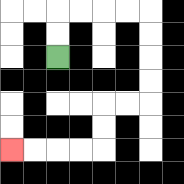{'start': '[2, 2]', 'end': '[0, 6]', 'path_directions': 'U,U,R,R,R,R,D,D,D,D,L,L,D,D,L,L,L,L', 'path_coordinates': '[[2, 2], [2, 1], [2, 0], [3, 0], [4, 0], [5, 0], [6, 0], [6, 1], [6, 2], [6, 3], [6, 4], [5, 4], [4, 4], [4, 5], [4, 6], [3, 6], [2, 6], [1, 6], [0, 6]]'}